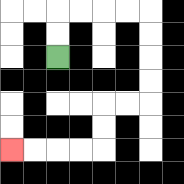{'start': '[2, 2]', 'end': '[0, 6]', 'path_directions': 'U,U,R,R,R,R,D,D,D,D,L,L,D,D,L,L,L,L', 'path_coordinates': '[[2, 2], [2, 1], [2, 0], [3, 0], [4, 0], [5, 0], [6, 0], [6, 1], [6, 2], [6, 3], [6, 4], [5, 4], [4, 4], [4, 5], [4, 6], [3, 6], [2, 6], [1, 6], [0, 6]]'}